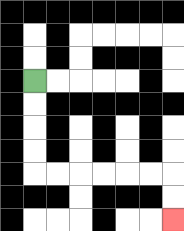{'start': '[1, 3]', 'end': '[7, 9]', 'path_directions': 'D,D,D,D,R,R,R,R,R,R,D,D', 'path_coordinates': '[[1, 3], [1, 4], [1, 5], [1, 6], [1, 7], [2, 7], [3, 7], [4, 7], [5, 7], [6, 7], [7, 7], [7, 8], [7, 9]]'}